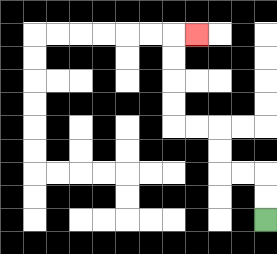{'start': '[11, 9]', 'end': '[8, 1]', 'path_directions': 'U,U,L,L,U,U,L,L,U,U,U,U,R', 'path_coordinates': '[[11, 9], [11, 8], [11, 7], [10, 7], [9, 7], [9, 6], [9, 5], [8, 5], [7, 5], [7, 4], [7, 3], [7, 2], [7, 1], [8, 1]]'}